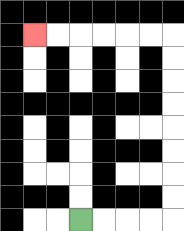{'start': '[3, 9]', 'end': '[1, 1]', 'path_directions': 'R,R,R,R,U,U,U,U,U,U,U,U,L,L,L,L,L,L', 'path_coordinates': '[[3, 9], [4, 9], [5, 9], [6, 9], [7, 9], [7, 8], [7, 7], [7, 6], [7, 5], [7, 4], [7, 3], [7, 2], [7, 1], [6, 1], [5, 1], [4, 1], [3, 1], [2, 1], [1, 1]]'}